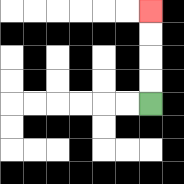{'start': '[6, 4]', 'end': '[6, 0]', 'path_directions': 'U,U,U,U', 'path_coordinates': '[[6, 4], [6, 3], [6, 2], [6, 1], [6, 0]]'}